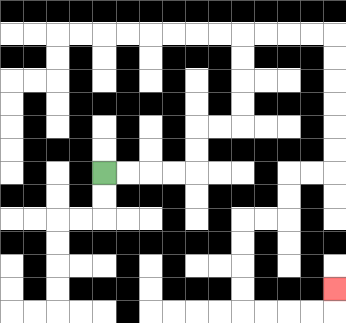{'start': '[4, 7]', 'end': '[14, 12]', 'path_directions': 'R,R,R,R,U,U,R,R,U,U,U,U,R,R,R,R,D,D,D,D,D,D,L,L,D,D,L,L,D,D,D,D,R,R,R,R,U', 'path_coordinates': '[[4, 7], [5, 7], [6, 7], [7, 7], [8, 7], [8, 6], [8, 5], [9, 5], [10, 5], [10, 4], [10, 3], [10, 2], [10, 1], [11, 1], [12, 1], [13, 1], [14, 1], [14, 2], [14, 3], [14, 4], [14, 5], [14, 6], [14, 7], [13, 7], [12, 7], [12, 8], [12, 9], [11, 9], [10, 9], [10, 10], [10, 11], [10, 12], [10, 13], [11, 13], [12, 13], [13, 13], [14, 13], [14, 12]]'}